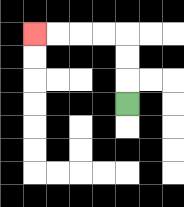{'start': '[5, 4]', 'end': '[1, 1]', 'path_directions': 'U,U,U,L,L,L,L', 'path_coordinates': '[[5, 4], [5, 3], [5, 2], [5, 1], [4, 1], [3, 1], [2, 1], [1, 1]]'}